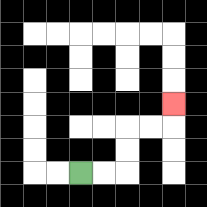{'start': '[3, 7]', 'end': '[7, 4]', 'path_directions': 'R,R,U,U,R,R,U', 'path_coordinates': '[[3, 7], [4, 7], [5, 7], [5, 6], [5, 5], [6, 5], [7, 5], [7, 4]]'}